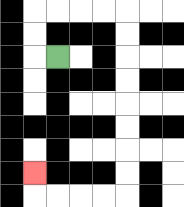{'start': '[2, 2]', 'end': '[1, 7]', 'path_directions': 'L,U,U,R,R,R,R,D,D,D,D,D,D,D,D,L,L,L,L,U', 'path_coordinates': '[[2, 2], [1, 2], [1, 1], [1, 0], [2, 0], [3, 0], [4, 0], [5, 0], [5, 1], [5, 2], [5, 3], [5, 4], [5, 5], [5, 6], [5, 7], [5, 8], [4, 8], [3, 8], [2, 8], [1, 8], [1, 7]]'}